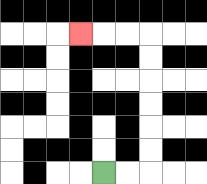{'start': '[4, 7]', 'end': '[3, 1]', 'path_directions': 'R,R,U,U,U,U,U,U,L,L,L', 'path_coordinates': '[[4, 7], [5, 7], [6, 7], [6, 6], [6, 5], [6, 4], [6, 3], [6, 2], [6, 1], [5, 1], [4, 1], [3, 1]]'}